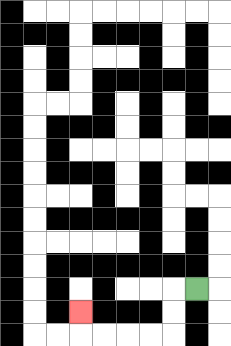{'start': '[8, 12]', 'end': '[3, 13]', 'path_directions': 'L,D,D,L,L,L,L,U', 'path_coordinates': '[[8, 12], [7, 12], [7, 13], [7, 14], [6, 14], [5, 14], [4, 14], [3, 14], [3, 13]]'}